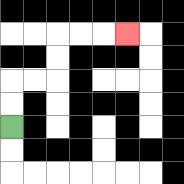{'start': '[0, 5]', 'end': '[5, 1]', 'path_directions': 'U,U,R,R,U,U,R,R,R', 'path_coordinates': '[[0, 5], [0, 4], [0, 3], [1, 3], [2, 3], [2, 2], [2, 1], [3, 1], [4, 1], [5, 1]]'}